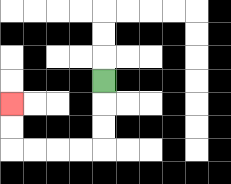{'start': '[4, 3]', 'end': '[0, 4]', 'path_directions': 'D,D,D,L,L,L,L,U,U', 'path_coordinates': '[[4, 3], [4, 4], [4, 5], [4, 6], [3, 6], [2, 6], [1, 6], [0, 6], [0, 5], [0, 4]]'}